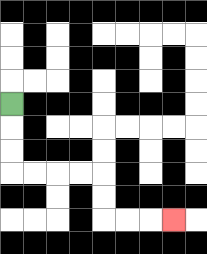{'start': '[0, 4]', 'end': '[7, 9]', 'path_directions': 'D,D,D,R,R,R,R,D,D,R,R,R', 'path_coordinates': '[[0, 4], [0, 5], [0, 6], [0, 7], [1, 7], [2, 7], [3, 7], [4, 7], [4, 8], [4, 9], [5, 9], [6, 9], [7, 9]]'}